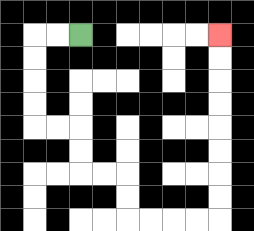{'start': '[3, 1]', 'end': '[9, 1]', 'path_directions': 'L,L,D,D,D,D,R,R,D,D,R,R,D,D,R,R,R,R,U,U,U,U,U,U,U,U', 'path_coordinates': '[[3, 1], [2, 1], [1, 1], [1, 2], [1, 3], [1, 4], [1, 5], [2, 5], [3, 5], [3, 6], [3, 7], [4, 7], [5, 7], [5, 8], [5, 9], [6, 9], [7, 9], [8, 9], [9, 9], [9, 8], [9, 7], [9, 6], [9, 5], [9, 4], [9, 3], [9, 2], [9, 1]]'}